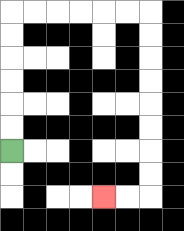{'start': '[0, 6]', 'end': '[4, 8]', 'path_directions': 'U,U,U,U,U,U,R,R,R,R,R,R,D,D,D,D,D,D,D,D,L,L', 'path_coordinates': '[[0, 6], [0, 5], [0, 4], [0, 3], [0, 2], [0, 1], [0, 0], [1, 0], [2, 0], [3, 0], [4, 0], [5, 0], [6, 0], [6, 1], [6, 2], [6, 3], [6, 4], [6, 5], [6, 6], [6, 7], [6, 8], [5, 8], [4, 8]]'}